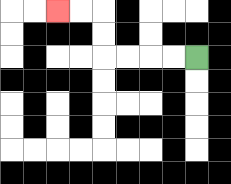{'start': '[8, 2]', 'end': '[2, 0]', 'path_directions': 'L,L,L,L,U,U,L,L', 'path_coordinates': '[[8, 2], [7, 2], [6, 2], [5, 2], [4, 2], [4, 1], [4, 0], [3, 0], [2, 0]]'}